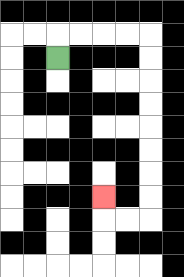{'start': '[2, 2]', 'end': '[4, 8]', 'path_directions': 'U,R,R,R,R,D,D,D,D,D,D,D,D,L,L,U', 'path_coordinates': '[[2, 2], [2, 1], [3, 1], [4, 1], [5, 1], [6, 1], [6, 2], [6, 3], [6, 4], [6, 5], [6, 6], [6, 7], [6, 8], [6, 9], [5, 9], [4, 9], [4, 8]]'}